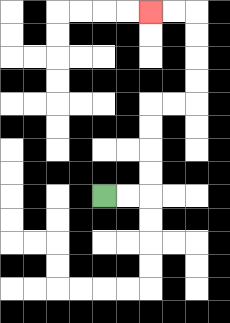{'start': '[4, 8]', 'end': '[6, 0]', 'path_directions': 'R,R,U,U,U,U,R,R,U,U,U,U,L,L', 'path_coordinates': '[[4, 8], [5, 8], [6, 8], [6, 7], [6, 6], [6, 5], [6, 4], [7, 4], [8, 4], [8, 3], [8, 2], [8, 1], [8, 0], [7, 0], [6, 0]]'}